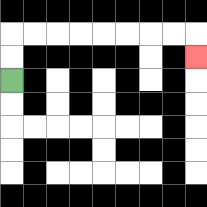{'start': '[0, 3]', 'end': '[8, 2]', 'path_directions': 'U,U,R,R,R,R,R,R,R,R,D', 'path_coordinates': '[[0, 3], [0, 2], [0, 1], [1, 1], [2, 1], [3, 1], [4, 1], [5, 1], [6, 1], [7, 1], [8, 1], [8, 2]]'}